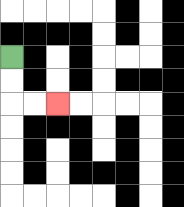{'start': '[0, 2]', 'end': '[2, 4]', 'path_directions': 'D,D,R,R', 'path_coordinates': '[[0, 2], [0, 3], [0, 4], [1, 4], [2, 4]]'}